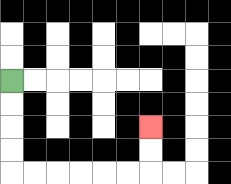{'start': '[0, 3]', 'end': '[6, 5]', 'path_directions': 'D,D,D,D,R,R,R,R,R,R,U,U', 'path_coordinates': '[[0, 3], [0, 4], [0, 5], [0, 6], [0, 7], [1, 7], [2, 7], [3, 7], [4, 7], [5, 7], [6, 7], [6, 6], [6, 5]]'}